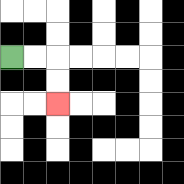{'start': '[0, 2]', 'end': '[2, 4]', 'path_directions': 'R,R,D,D', 'path_coordinates': '[[0, 2], [1, 2], [2, 2], [2, 3], [2, 4]]'}